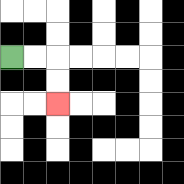{'start': '[0, 2]', 'end': '[2, 4]', 'path_directions': 'R,R,D,D', 'path_coordinates': '[[0, 2], [1, 2], [2, 2], [2, 3], [2, 4]]'}